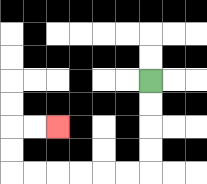{'start': '[6, 3]', 'end': '[2, 5]', 'path_directions': 'D,D,D,D,L,L,L,L,L,L,U,U,R,R', 'path_coordinates': '[[6, 3], [6, 4], [6, 5], [6, 6], [6, 7], [5, 7], [4, 7], [3, 7], [2, 7], [1, 7], [0, 7], [0, 6], [0, 5], [1, 5], [2, 5]]'}